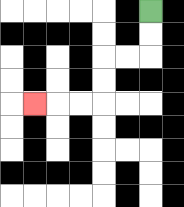{'start': '[6, 0]', 'end': '[1, 4]', 'path_directions': 'D,D,L,L,D,D,L,L,L', 'path_coordinates': '[[6, 0], [6, 1], [6, 2], [5, 2], [4, 2], [4, 3], [4, 4], [3, 4], [2, 4], [1, 4]]'}